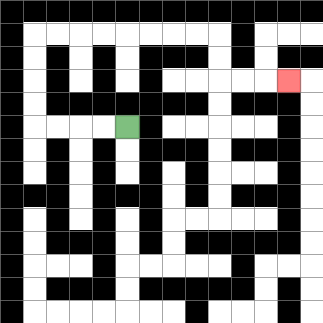{'start': '[5, 5]', 'end': '[12, 3]', 'path_directions': 'L,L,L,L,U,U,U,U,R,R,R,R,R,R,R,R,D,D,R,R,R', 'path_coordinates': '[[5, 5], [4, 5], [3, 5], [2, 5], [1, 5], [1, 4], [1, 3], [1, 2], [1, 1], [2, 1], [3, 1], [4, 1], [5, 1], [6, 1], [7, 1], [8, 1], [9, 1], [9, 2], [9, 3], [10, 3], [11, 3], [12, 3]]'}